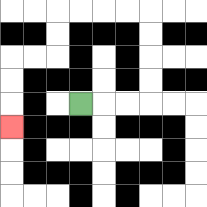{'start': '[3, 4]', 'end': '[0, 5]', 'path_directions': 'R,R,R,U,U,U,U,L,L,L,L,D,D,L,L,D,D,D', 'path_coordinates': '[[3, 4], [4, 4], [5, 4], [6, 4], [6, 3], [6, 2], [6, 1], [6, 0], [5, 0], [4, 0], [3, 0], [2, 0], [2, 1], [2, 2], [1, 2], [0, 2], [0, 3], [0, 4], [0, 5]]'}